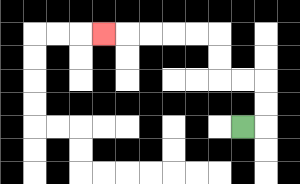{'start': '[10, 5]', 'end': '[4, 1]', 'path_directions': 'R,U,U,L,L,U,U,L,L,L,L,L', 'path_coordinates': '[[10, 5], [11, 5], [11, 4], [11, 3], [10, 3], [9, 3], [9, 2], [9, 1], [8, 1], [7, 1], [6, 1], [5, 1], [4, 1]]'}